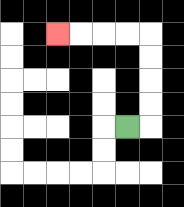{'start': '[5, 5]', 'end': '[2, 1]', 'path_directions': 'R,U,U,U,U,L,L,L,L', 'path_coordinates': '[[5, 5], [6, 5], [6, 4], [6, 3], [6, 2], [6, 1], [5, 1], [4, 1], [3, 1], [2, 1]]'}